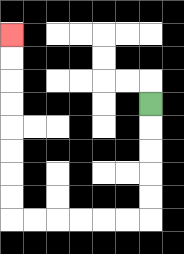{'start': '[6, 4]', 'end': '[0, 1]', 'path_directions': 'D,D,D,D,D,L,L,L,L,L,L,U,U,U,U,U,U,U,U', 'path_coordinates': '[[6, 4], [6, 5], [6, 6], [6, 7], [6, 8], [6, 9], [5, 9], [4, 9], [3, 9], [2, 9], [1, 9], [0, 9], [0, 8], [0, 7], [0, 6], [0, 5], [0, 4], [0, 3], [0, 2], [0, 1]]'}